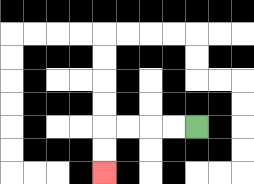{'start': '[8, 5]', 'end': '[4, 7]', 'path_directions': 'L,L,L,L,D,D', 'path_coordinates': '[[8, 5], [7, 5], [6, 5], [5, 5], [4, 5], [4, 6], [4, 7]]'}